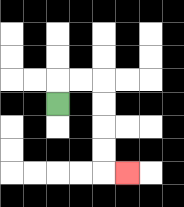{'start': '[2, 4]', 'end': '[5, 7]', 'path_directions': 'U,R,R,D,D,D,D,R', 'path_coordinates': '[[2, 4], [2, 3], [3, 3], [4, 3], [4, 4], [4, 5], [4, 6], [4, 7], [5, 7]]'}